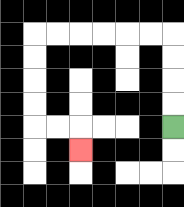{'start': '[7, 5]', 'end': '[3, 6]', 'path_directions': 'U,U,U,U,L,L,L,L,L,L,D,D,D,D,R,R,D', 'path_coordinates': '[[7, 5], [7, 4], [7, 3], [7, 2], [7, 1], [6, 1], [5, 1], [4, 1], [3, 1], [2, 1], [1, 1], [1, 2], [1, 3], [1, 4], [1, 5], [2, 5], [3, 5], [3, 6]]'}